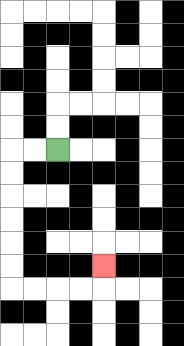{'start': '[2, 6]', 'end': '[4, 11]', 'path_directions': 'L,L,D,D,D,D,D,D,R,R,R,R,U', 'path_coordinates': '[[2, 6], [1, 6], [0, 6], [0, 7], [0, 8], [0, 9], [0, 10], [0, 11], [0, 12], [1, 12], [2, 12], [3, 12], [4, 12], [4, 11]]'}